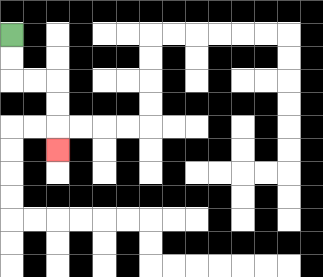{'start': '[0, 1]', 'end': '[2, 6]', 'path_directions': 'D,D,R,R,D,D,D', 'path_coordinates': '[[0, 1], [0, 2], [0, 3], [1, 3], [2, 3], [2, 4], [2, 5], [2, 6]]'}